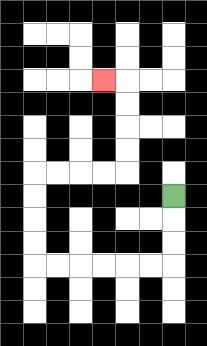{'start': '[7, 8]', 'end': '[4, 3]', 'path_directions': 'D,D,D,L,L,L,L,L,L,U,U,U,U,R,R,R,R,U,U,U,U,L', 'path_coordinates': '[[7, 8], [7, 9], [7, 10], [7, 11], [6, 11], [5, 11], [4, 11], [3, 11], [2, 11], [1, 11], [1, 10], [1, 9], [1, 8], [1, 7], [2, 7], [3, 7], [4, 7], [5, 7], [5, 6], [5, 5], [5, 4], [5, 3], [4, 3]]'}